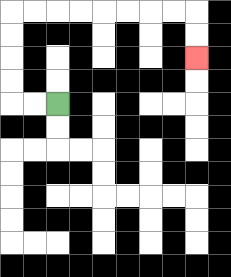{'start': '[2, 4]', 'end': '[8, 2]', 'path_directions': 'L,L,U,U,U,U,R,R,R,R,R,R,R,R,D,D', 'path_coordinates': '[[2, 4], [1, 4], [0, 4], [0, 3], [0, 2], [0, 1], [0, 0], [1, 0], [2, 0], [3, 0], [4, 0], [5, 0], [6, 0], [7, 0], [8, 0], [8, 1], [8, 2]]'}